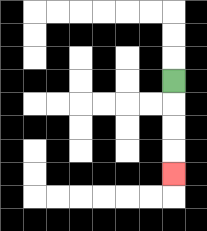{'start': '[7, 3]', 'end': '[7, 7]', 'path_directions': 'D,D,D,D', 'path_coordinates': '[[7, 3], [7, 4], [7, 5], [7, 6], [7, 7]]'}